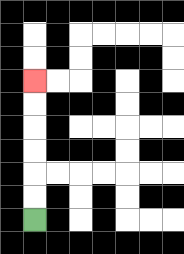{'start': '[1, 9]', 'end': '[1, 3]', 'path_directions': 'U,U,U,U,U,U', 'path_coordinates': '[[1, 9], [1, 8], [1, 7], [1, 6], [1, 5], [1, 4], [1, 3]]'}